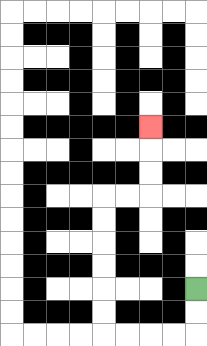{'start': '[8, 12]', 'end': '[6, 5]', 'path_directions': 'D,D,L,L,L,L,U,U,U,U,U,U,R,R,U,U,U', 'path_coordinates': '[[8, 12], [8, 13], [8, 14], [7, 14], [6, 14], [5, 14], [4, 14], [4, 13], [4, 12], [4, 11], [4, 10], [4, 9], [4, 8], [5, 8], [6, 8], [6, 7], [6, 6], [6, 5]]'}